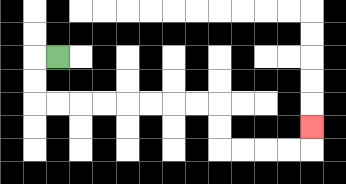{'start': '[2, 2]', 'end': '[13, 5]', 'path_directions': 'L,D,D,R,R,R,R,R,R,R,R,D,D,R,R,R,R,U', 'path_coordinates': '[[2, 2], [1, 2], [1, 3], [1, 4], [2, 4], [3, 4], [4, 4], [5, 4], [6, 4], [7, 4], [8, 4], [9, 4], [9, 5], [9, 6], [10, 6], [11, 6], [12, 6], [13, 6], [13, 5]]'}